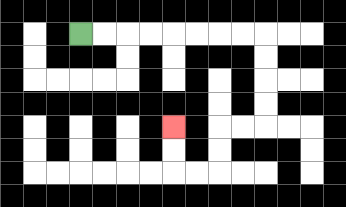{'start': '[3, 1]', 'end': '[7, 5]', 'path_directions': 'R,R,R,R,R,R,R,R,D,D,D,D,L,L,D,D,L,L,U,U', 'path_coordinates': '[[3, 1], [4, 1], [5, 1], [6, 1], [7, 1], [8, 1], [9, 1], [10, 1], [11, 1], [11, 2], [11, 3], [11, 4], [11, 5], [10, 5], [9, 5], [9, 6], [9, 7], [8, 7], [7, 7], [7, 6], [7, 5]]'}